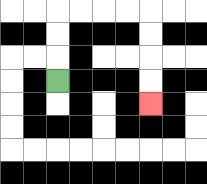{'start': '[2, 3]', 'end': '[6, 4]', 'path_directions': 'U,U,U,R,R,R,R,D,D,D,D', 'path_coordinates': '[[2, 3], [2, 2], [2, 1], [2, 0], [3, 0], [4, 0], [5, 0], [6, 0], [6, 1], [6, 2], [6, 3], [6, 4]]'}